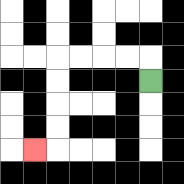{'start': '[6, 3]', 'end': '[1, 6]', 'path_directions': 'U,L,L,L,L,D,D,D,D,L', 'path_coordinates': '[[6, 3], [6, 2], [5, 2], [4, 2], [3, 2], [2, 2], [2, 3], [2, 4], [2, 5], [2, 6], [1, 6]]'}